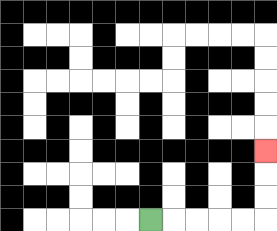{'start': '[6, 9]', 'end': '[11, 6]', 'path_directions': 'R,R,R,R,R,U,U,U', 'path_coordinates': '[[6, 9], [7, 9], [8, 9], [9, 9], [10, 9], [11, 9], [11, 8], [11, 7], [11, 6]]'}